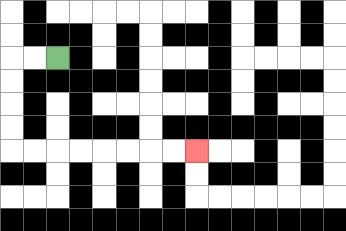{'start': '[2, 2]', 'end': '[8, 6]', 'path_directions': 'L,L,D,D,D,D,R,R,R,R,R,R,R,R', 'path_coordinates': '[[2, 2], [1, 2], [0, 2], [0, 3], [0, 4], [0, 5], [0, 6], [1, 6], [2, 6], [3, 6], [4, 6], [5, 6], [6, 6], [7, 6], [8, 6]]'}